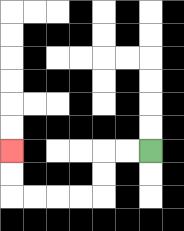{'start': '[6, 6]', 'end': '[0, 6]', 'path_directions': 'L,L,D,D,L,L,L,L,U,U', 'path_coordinates': '[[6, 6], [5, 6], [4, 6], [4, 7], [4, 8], [3, 8], [2, 8], [1, 8], [0, 8], [0, 7], [0, 6]]'}